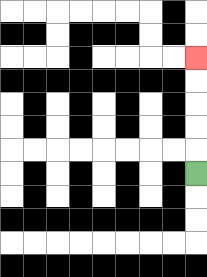{'start': '[8, 7]', 'end': '[8, 2]', 'path_directions': 'U,U,U,U,U', 'path_coordinates': '[[8, 7], [8, 6], [8, 5], [8, 4], [8, 3], [8, 2]]'}